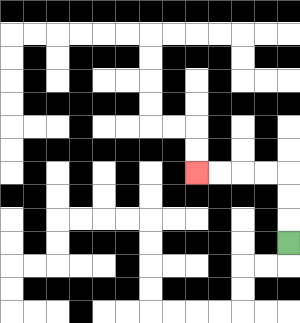{'start': '[12, 10]', 'end': '[8, 7]', 'path_directions': 'U,U,U,L,L,L,L', 'path_coordinates': '[[12, 10], [12, 9], [12, 8], [12, 7], [11, 7], [10, 7], [9, 7], [8, 7]]'}